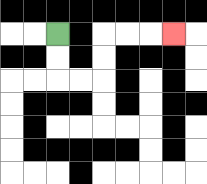{'start': '[2, 1]', 'end': '[7, 1]', 'path_directions': 'D,D,R,R,U,U,R,R,R', 'path_coordinates': '[[2, 1], [2, 2], [2, 3], [3, 3], [4, 3], [4, 2], [4, 1], [5, 1], [6, 1], [7, 1]]'}